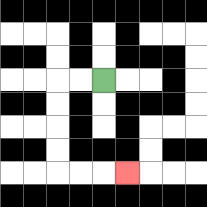{'start': '[4, 3]', 'end': '[5, 7]', 'path_directions': 'L,L,D,D,D,D,R,R,R', 'path_coordinates': '[[4, 3], [3, 3], [2, 3], [2, 4], [2, 5], [2, 6], [2, 7], [3, 7], [4, 7], [5, 7]]'}